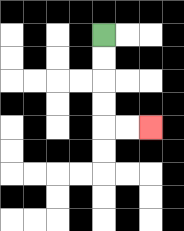{'start': '[4, 1]', 'end': '[6, 5]', 'path_directions': 'D,D,D,D,R,R', 'path_coordinates': '[[4, 1], [4, 2], [4, 3], [4, 4], [4, 5], [5, 5], [6, 5]]'}